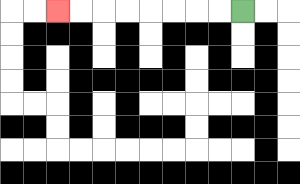{'start': '[10, 0]', 'end': '[2, 0]', 'path_directions': 'L,L,L,L,L,L,L,L', 'path_coordinates': '[[10, 0], [9, 0], [8, 0], [7, 0], [6, 0], [5, 0], [4, 0], [3, 0], [2, 0]]'}